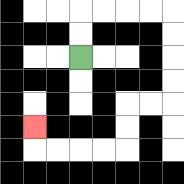{'start': '[3, 2]', 'end': '[1, 5]', 'path_directions': 'U,U,R,R,R,R,D,D,D,D,L,L,D,D,L,L,L,L,U', 'path_coordinates': '[[3, 2], [3, 1], [3, 0], [4, 0], [5, 0], [6, 0], [7, 0], [7, 1], [7, 2], [7, 3], [7, 4], [6, 4], [5, 4], [5, 5], [5, 6], [4, 6], [3, 6], [2, 6], [1, 6], [1, 5]]'}